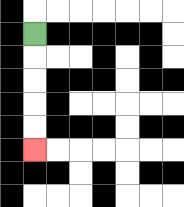{'start': '[1, 1]', 'end': '[1, 6]', 'path_directions': 'D,D,D,D,D', 'path_coordinates': '[[1, 1], [1, 2], [1, 3], [1, 4], [1, 5], [1, 6]]'}